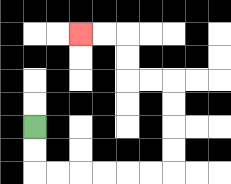{'start': '[1, 5]', 'end': '[3, 1]', 'path_directions': 'D,D,R,R,R,R,R,R,U,U,U,U,L,L,U,U,L,L', 'path_coordinates': '[[1, 5], [1, 6], [1, 7], [2, 7], [3, 7], [4, 7], [5, 7], [6, 7], [7, 7], [7, 6], [7, 5], [7, 4], [7, 3], [6, 3], [5, 3], [5, 2], [5, 1], [4, 1], [3, 1]]'}